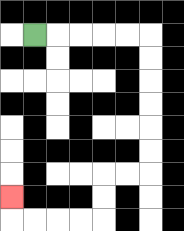{'start': '[1, 1]', 'end': '[0, 8]', 'path_directions': 'R,R,R,R,R,D,D,D,D,D,D,L,L,D,D,L,L,L,L,U', 'path_coordinates': '[[1, 1], [2, 1], [3, 1], [4, 1], [5, 1], [6, 1], [6, 2], [6, 3], [6, 4], [6, 5], [6, 6], [6, 7], [5, 7], [4, 7], [4, 8], [4, 9], [3, 9], [2, 9], [1, 9], [0, 9], [0, 8]]'}